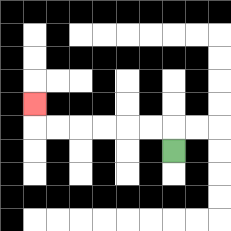{'start': '[7, 6]', 'end': '[1, 4]', 'path_directions': 'U,L,L,L,L,L,L,U', 'path_coordinates': '[[7, 6], [7, 5], [6, 5], [5, 5], [4, 5], [3, 5], [2, 5], [1, 5], [1, 4]]'}